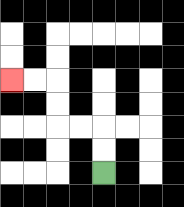{'start': '[4, 7]', 'end': '[0, 3]', 'path_directions': 'U,U,L,L,U,U,L,L', 'path_coordinates': '[[4, 7], [4, 6], [4, 5], [3, 5], [2, 5], [2, 4], [2, 3], [1, 3], [0, 3]]'}